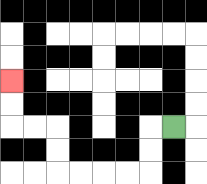{'start': '[7, 5]', 'end': '[0, 3]', 'path_directions': 'L,D,D,L,L,L,L,U,U,L,L,U,U', 'path_coordinates': '[[7, 5], [6, 5], [6, 6], [6, 7], [5, 7], [4, 7], [3, 7], [2, 7], [2, 6], [2, 5], [1, 5], [0, 5], [0, 4], [0, 3]]'}